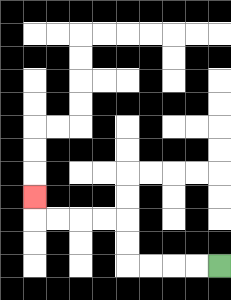{'start': '[9, 11]', 'end': '[1, 8]', 'path_directions': 'L,L,L,L,U,U,L,L,L,L,U', 'path_coordinates': '[[9, 11], [8, 11], [7, 11], [6, 11], [5, 11], [5, 10], [5, 9], [4, 9], [3, 9], [2, 9], [1, 9], [1, 8]]'}